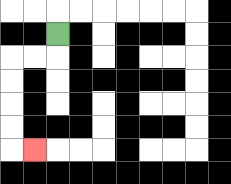{'start': '[2, 1]', 'end': '[1, 6]', 'path_directions': 'D,L,L,D,D,D,D,R', 'path_coordinates': '[[2, 1], [2, 2], [1, 2], [0, 2], [0, 3], [0, 4], [0, 5], [0, 6], [1, 6]]'}